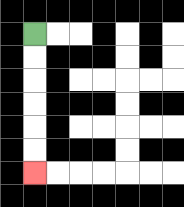{'start': '[1, 1]', 'end': '[1, 7]', 'path_directions': 'D,D,D,D,D,D', 'path_coordinates': '[[1, 1], [1, 2], [1, 3], [1, 4], [1, 5], [1, 6], [1, 7]]'}